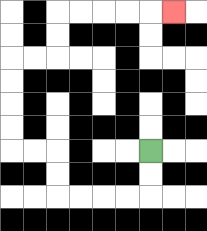{'start': '[6, 6]', 'end': '[7, 0]', 'path_directions': 'D,D,L,L,L,L,U,U,L,L,U,U,U,U,R,R,U,U,R,R,R,R,R', 'path_coordinates': '[[6, 6], [6, 7], [6, 8], [5, 8], [4, 8], [3, 8], [2, 8], [2, 7], [2, 6], [1, 6], [0, 6], [0, 5], [0, 4], [0, 3], [0, 2], [1, 2], [2, 2], [2, 1], [2, 0], [3, 0], [4, 0], [5, 0], [6, 0], [7, 0]]'}